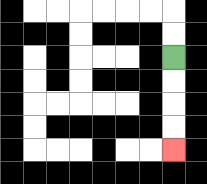{'start': '[7, 2]', 'end': '[7, 6]', 'path_directions': 'D,D,D,D', 'path_coordinates': '[[7, 2], [7, 3], [7, 4], [7, 5], [7, 6]]'}